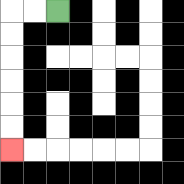{'start': '[2, 0]', 'end': '[0, 6]', 'path_directions': 'L,L,D,D,D,D,D,D', 'path_coordinates': '[[2, 0], [1, 0], [0, 0], [0, 1], [0, 2], [0, 3], [0, 4], [0, 5], [0, 6]]'}